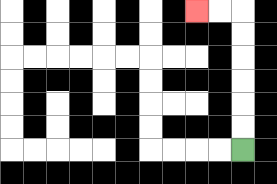{'start': '[10, 6]', 'end': '[8, 0]', 'path_directions': 'U,U,U,U,U,U,L,L', 'path_coordinates': '[[10, 6], [10, 5], [10, 4], [10, 3], [10, 2], [10, 1], [10, 0], [9, 0], [8, 0]]'}